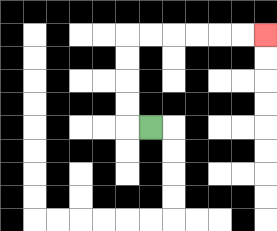{'start': '[6, 5]', 'end': '[11, 1]', 'path_directions': 'L,U,U,U,U,R,R,R,R,R,R', 'path_coordinates': '[[6, 5], [5, 5], [5, 4], [5, 3], [5, 2], [5, 1], [6, 1], [7, 1], [8, 1], [9, 1], [10, 1], [11, 1]]'}